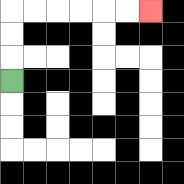{'start': '[0, 3]', 'end': '[6, 0]', 'path_directions': 'U,U,U,R,R,R,R,R,R', 'path_coordinates': '[[0, 3], [0, 2], [0, 1], [0, 0], [1, 0], [2, 0], [3, 0], [4, 0], [5, 0], [6, 0]]'}